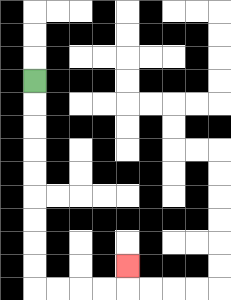{'start': '[1, 3]', 'end': '[5, 11]', 'path_directions': 'D,D,D,D,D,D,D,D,D,R,R,R,R,U', 'path_coordinates': '[[1, 3], [1, 4], [1, 5], [1, 6], [1, 7], [1, 8], [1, 9], [1, 10], [1, 11], [1, 12], [2, 12], [3, 12], [4, 12], [5, 12], [5, 11]]'}